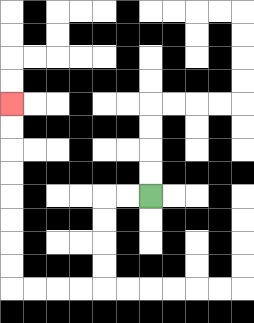{'start': '[6, 8]', 'end': '[0, 4]', 'path_directions': 'L,L,D,D,D,D,L,L,L,L,U,U,U,U,U,U,U,U', 'path_coordinates': '[[6, 8], [5, 8], [4, 8], [4, 9], [4, 10], [4, 11], [4, 12], [3, 12], [2, 12], [1, 12], [0, 12], [0, 11], [0, 10], [0, 9], [0, 8], [0, 7], [0, 6], [0, 5], [0, 4]]'}